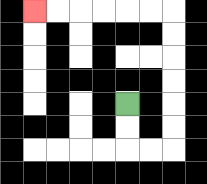{'start': '[5, 4]', 'end': '[1, 0]', 'path_directions': 'D,D,R,R,U,U,U,U,U,U,L,L,L,L,L,L', 'path_coordinates': '[[5, 4], [5, 5], [5, 6], [6, 6], [7, 6], [7, 5], [7, 4], [7, 3], [7, 2], [7, 1], [7, 0], [6, 0], [5, 0], [4, 0], [3, 0], [2, 0], [1, 0]]'}